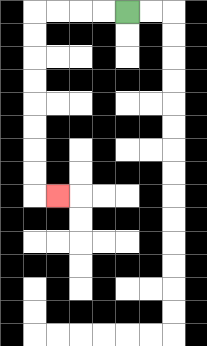{'start': '[5, 0]', 'end': '[2, 8]', 'path_directions': 'L,L,L,L,D,D,D,D,D,D,D,D,R', 'path_coordinates': '[[5, 0], [4, 0], [3, 0], [2, 0], [1, 0], [1, 1], [1, 2], [1, 3], [1, 4], [1, 5], [1, 6], [1, 7], [1, 8], [2, 8]]'}